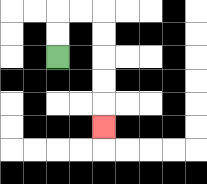{'start': '[2, 2]', 'end': '[4, 5]', 'path_directions': 'U,U,R,R,D,D,D,D,D', 'path_coordinates': '[[2, 2], [2, 1], [2, 0], [3, 0], [4, 0], [4, 1], [4, 2], [4, 3], [4, 4], [4, 5]]'}